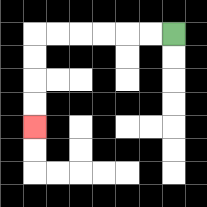{'start': '[7, 1]', 'end': '[1, 5]', 'path_directions': 'L,L,L,L,L,L,D,D,D,D', 'path_coordinates': '[[7, 1], [6, 1], [5, 1], [4, 1], [3, 1], [2, 1], [1, 1], [1, 2], [1, 3], [1, 4], [1, 5]]'}